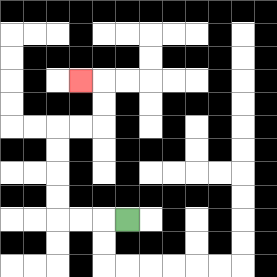{'start': '[5, 9]', 'end': '[3, 3]', 'path_directions': 'L,L,L,U,U,U,U,R,R,U,U,L', 'path_coordinates': '[[5, 9], [4, 9], [3, 9], [2, 9], [2, 8], [2, 7], [2, 6], [2, 5], [3, 5], [4, 5], [4, 4], [4, 3], [3, 3]]'}